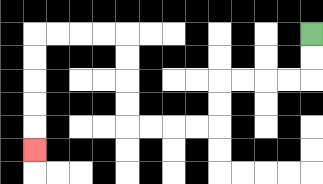{'start': '[13, 1]', 'end': '[1, 6]', 'path_directions': 'D,D,L,L,L,L,D,D,L,L,L,L,U,U,U,U,L,L,L,L,D,D,D,D,D', 'path_coordinates': '[[13, 1], [13, 2], [13, 3], [12, 3], [11, 3], [10, 3], [9, 3], [9, 4], [9, 5], [8, 5], [7, 5], [6, 5], [5, 5], [5, 4], [5, 3], [5, 2], [5, 1], [4, 1], [3, 1], [2, 1], [1, 1], [1, 2], [1, 3], [1, 4], [1, 5], [1, 6]]'}